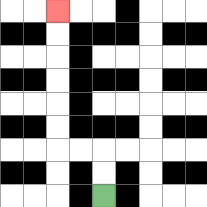{'start': '[4, 8]', 'end': '[2, 0]', 'path_directions': 'U,U,L,L,U,U,U,U,U,U', 'path_coordinates': '[[4, 8], [4, 7], [4, 6], [3, 6], [2, 6], [2, 5], [2, 4], [2, 3], [2, 2], [2, 1], [2, 0]]'}